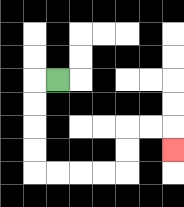{'start': '[2, 3]', 'end': '[7, 6]', 'path_directions': 'L,D,D,D,D,R,R,R,R,U,U,R,R,D', 'path_coordinates': '[[2, 3], [1, 3], [1, 4], [1, 5], [1, 6], [1, 7], [2, 7], [3, 7], [4, 7], [5, 7], [5, 6], [5, 5], [6, 5], [7, 5], [7, 6]]'}